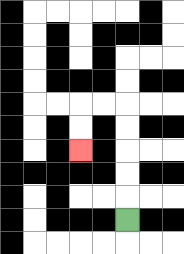{'start': '[5, 9]', 'end': '[3, 6]', 'path_directions': 'U,U,U,U,U,L,L,D,D', 'path_coordinates': '[[5, 9], [5, 8], [5, 7], [5, 6], [5, 5], [5, 4], [4, 4], [3, 4], [3, 5], [3, 6]]'}